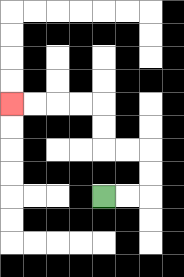{'start': '[4, 8]', 'end': '[0, 4]', 'path_directions': 'R,R,U,U,L,L,U,U,L,L,L,L', 'path_coordinates': '[[4, 8], [5, 8], [6, 8], [6, 7], [6, 6], [5, 6], [4, 6], [4, 5], [4, 4], [3, 4], [2, 4], [1, 4], [0, 4]]'}